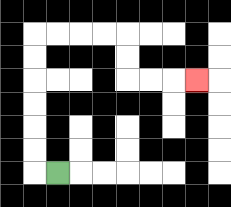{'start': '[2, 7]', 'end': '[8, 3]', 'path_directions': 'L,U,U,U,U,U,U,R,R,R,R,D,D,R,R,R', 'path_coordinates': '[[2, 7], [1, 7], [1, 6], [1, 5], [1, 4], [1, 3], [1, 2], [1, 1], [2, 1], [3, 1], [4, 1], [5, 1], [5, 2], [5, 3], [6, 3], [7, 3], [8, 3]]'}